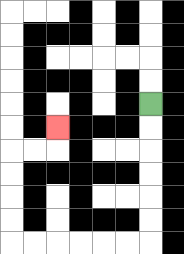{'start': '[6, 4]', 'end': '[2, 5]', 'path_directions': 'D,D,D,D,D,D,L,L,L,L,L,L,U,U,U,U,R,R,U', 'path_coordinates': '[[6, 4], [6, 5], [6, 6], [6, 7], [6, 8], [6, 9], [6, 10], [5, 10], [4, 10], [3, 10], [2, 10], [1, 10], [0, 10], [0, 9], [0, 8], [0, 7], [0, 6], [1, 6], [2, 6], [2, 5]]'}